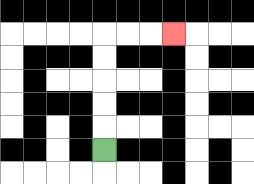{'start': '[4, 6]', 'end': '[7, 1]', 'path_directions': 'U,U,U,U,U,R,R,R', 'path_coordinates': '[[4, 6], [4, 5], [4, 4], [4, 3], [4, 2], [4, 1], [5, 1], [6, 1], [7, 1]]'}